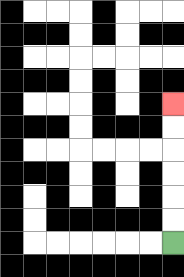{'start': '[7, 10]', 'end': '[7, 4]', 'path_directions': 'U,U,U,U,U,U', 'path_coordinates': '[[7, 10], [7, 9], [7, 8], [7, 7], [7, 6], [7, 5], [7, 4]]'}